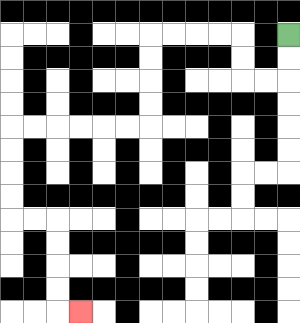{'start': '[12, 1]', 'end': '[3, 13]', 'path_directions': 'D,D,L,L,U,U,L,L,L,L,D,D,D,D,L,L,L,L,L,L,D,D,D,D,R,R,D,D,D,D,R', 'path_coordinates': '[[12, 1], [12, 2], [12, 3], [11, 3], [10, 3], [10, 2], [10, 1], [9, 1], [8, 1], [7, 1], [6, 1], [6, 2], [6, 3], [6, 4], [6, 5], [5, 5], [4, 5], [3, 5], [2, 5], [1, 5], [0, 5], [0, 6], [0, 7], [0, 8], [0, 9], [1, 9], [2, 9], [2, 10], [2, 11], [2, 12], [2, 13], [3, 13]]'}